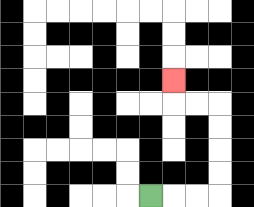{'start': '[6, 8]', 'end': '[7, 3]', 'path_directions': 'R,R,R,U,U,U,U,L,L,U', 'path_coordinates': '[[6, 8], [7, 8], [8, 8], [9, 8], [9, 7], [9, 6], [9, 5], [9, 4], [8, 4], [7, 4], [7, 3]]'}